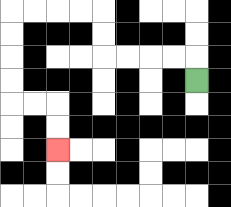{'start': '[8, 3]', 'end': '[2, 6]', 'path_directions': 'U,L,L,L,L,U,U,L,L,L,L,D,D,D,D,R,R,D,D', 'path_coordinates': '[[8, 3], [8, 2], [7, 2], [6, 2], [5, 2], [4, 2], [4, 1], [4, 0], [3, 0], [2, 0], [1, 0], [0, 0], [0, 1], [0, 2], [0, 3], [0, 4], [1, 4], [2, 4], [2, 5], [2, 6]]'}